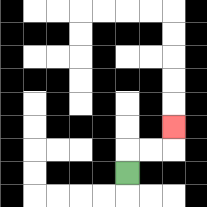{'start': '[5, 7]', 'end': '[7, 5]', 'path_directions': 'U,R,R,U', 'path_coordinates': '[[5, 7], [5, 6], [6, 6], [7, 6], [7, 5]]'}